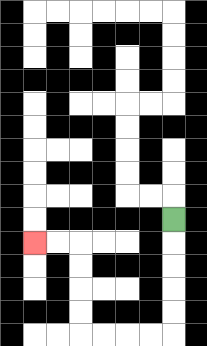{'start': '[7, 9]', 'end': '[1, 10]', 'path_directions': 'D,D,D,D,D,L,L,L,L,U,U,U,U,L,L', 'path_coordinates': '[[7, 9], [7, 10], [7, 11], [7, 12], [7, 13], [7, 14], [6, 14], [5, 14], [4, 14], [3, 14], [3, 13], [3, 12], [3, 11], [3, 10], [2, 10], [1, 10]]'}